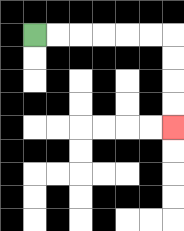{'start': '[1, 1]', 'end': '[7, 5]', 'path_directions': 'R,R,R,R,R,R,D,D,D,D', 'path_coordinates': '[[1, 1], [2, 1], [3, 1], [4, 1], [5, 1], [6, 1], [7, 1], [7, 2], [7, 3], [7, 4], [7, 5]]'}